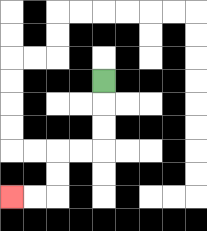{'start': '[4, 3]', 'end': '[0, 8]', 'path_directions': 'D,D,D,L,L,D,D,L,L', 'path_coordinates': '[[4, 3], [4, 4], [4, 5], [4, 6], [3, 6], [2, 6], [2, 7], [2, 8], [1, 8], [0, 8]]'}